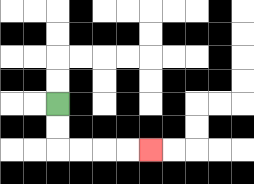{'start': '[2, 4]', 'end': '[6, 6]', 'path_directions': 'D,D,R,R,R,R', 'path_coordinates': '[[2, 4], [2, 5], [2, 6], [3, 6], [4, 6], [5, 6], [6, 6]]'}